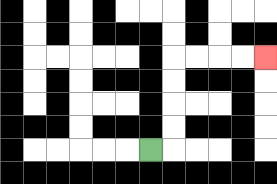{'start': '[6, 6]', 'end': '[11, 2]', 'path_directions': 'R,U,U,U,U,R,R,R,R', 'path_coordinates': '[[6, 6], [7, 6], [7, 5], [7, 4], [7, 3], [7, 2], [8, 2], [9, 2], [10, 2], [11, 2]]'}